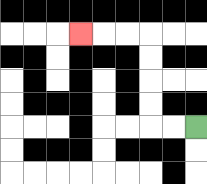{'start': '[8, 5]', 'end': '[3, 1]', 'path_directions': 'L,L,U,U,U,U,L,L,L', 'path_coordinates': '[[8, 5], [7, 5], [6, 5], [6, 4], [6, 3], [6, 2], [6, 1], [5, 1], [4, 1], [3, 1]]'}